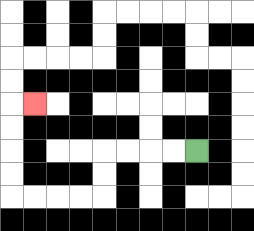{'start': '[8, 6]', 'end': '[1, 4]', 'path_directions': 'L,L,L,L,D,D,L,L,L,L,U,U,U,U,R', 'path_coordinates': '[[8, 6], [7, 6], [6, 6], [5, 6], [4, 6], [4, 7], [4, 8], [3, 8], [2, 8], [1, 8], [0, 8], [0, 7], [0, 6], [0, 5], [0, 4], [1, 4]]'}